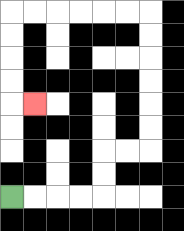{'start': '[0, 8]', 'end': '[1, 4]', 'path_directions': 'R,R,R,R,U,U,R,R,U,U,U,U,U,U,L,L,L,L,L,L,D,D,D,D,R', 'path_coordinates': '[[0, 8], [1, 8], [2, 8], [3, 8], [4, 8], [4, 7], [4, 6], [5, 6], [6, 6], [6, 5], [6, 4], [6, 3], [6, 2], [6, 1], [6, 0], [5, 0], [4, 0], [3, 0], [2, 0], [1, 0], [0, 0], [0, 1], [0, 2], [0, 3], [0, 4], [1, 4]]'}